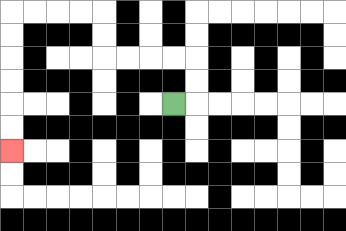{'start': '[7, 4]', 'end': '[0, 6]', 'path_directions': 'R,U,U,L,L,L,L,U,U,L,L,L,L,D,D,D,D,D,D', 'path_coordinates': '[[7, 4], [8, 4], [8, 3], [8, 2], [7, 2], [6, 2], [5, 2], [4, 2], [4, 1], [4, 0], [3, 0], [2, 0], [1, 0], [0, 0], [0, 1], [0, 2], [0, 3], [0, 4], [0, 5], [0, 6]]'}